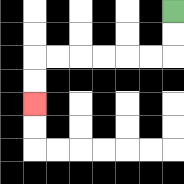{'start': '[7, 0]', 'end': '[1, 4]', 'path_directions': 'D,D,L,L,L,L,L,L,D,D', 'path_coordinates': '[[7, 0], [7, 1], [7, 2], [6, 2], [5, 2], [4, 2], [3, 2], [2, 2], [1, 2], [1, 3], [1, 4]]'}